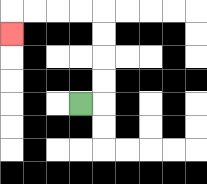{'start': '[3, 4]', 'end': '[0, 1]', 'path_directions': 'R,U,U,U,U,L,L,L,L,D', 'path_coordinates': '[[3, 4], [4, 4], [4, 3], [4, 2], [4, 1], [4, 0], [3, 0], [2, 0], [1, 0], [0, 0], [0, 1]]'}